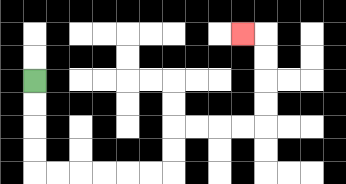{'start': '[1, 3]', 'end': '[10, 1]', 'path_directions': 'D,D,D,D,R,R,R,R,R,R,U,U,R,R,R,R,U,U,U,U,L', 'path_coordinates': '[[1, 3], [1, 4], [1, 5], [1, 6], [1, 7], [2, 7], [3, 7], [4, 7], [5, 7], [6, 7], [7, 7], [7, 6], [7, 5], [8, 5], [9, 5], [10, 5], [11, 5], [11, 4], [11, 3], [11, 2], [11, 1], [10, 1]]'}